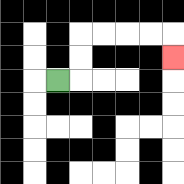{'start': '[2, 3]', 'end': '[7, 2]', 'path_directions': 'R,U,U,R,R,R,R,D', 'path_coordinates': '[[2, 3], [3, 3], [3, 2], [3, 1], [4, 1], [5, 1], [6, 1], [7, 1], [7, 2]]'}